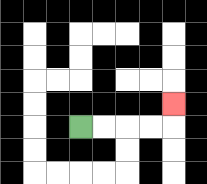{'start': '[3, 5]', 'end': '[7, 4]', 'path_directions': 'R,R,R,R,U', 'path_coordinates': '[[3, 5], [4, 5], [5, 5], [6, 5], [7, 5], [7, 4]]'}